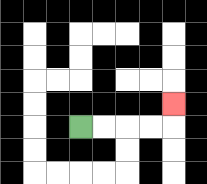{'start': '[3, 5]', 'end': '[7, 4]', 'path_directions': 'R,R,R,R,U', 'path_coordinates': '[[3, 5], [4, 5], [5, 5], [6, 5], [7, 5], [7, 4]]'}